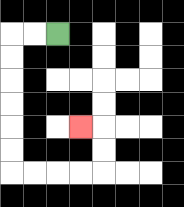{'start': '[2, 1]', 'end': '[3, 5]', 'path_directions': 'L,L,D,D,D,D,D,D,R,R,R,R,U,U,L', 'path_coordinates': '[[2, 1], [1, 1], [0, 1], [0, 2], [0, 3], [0, 4], [0, 5], [0, 6], [0, 7], [1, 7], [2, 7], [3, 7], [4, 7], [4, 6], [4, 5], [3, 5]]'}